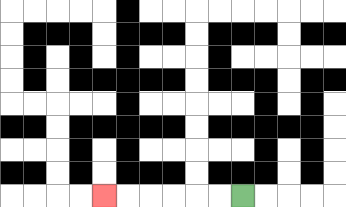{'start': '[10, 8]', 'end': '[4, 8]', 'path_directions': 'L,L,L,L,L,L', 'path_coordinates': '[[10, 8], [9, 8], [8, 8], [7, 8], [6, 8], [5, 8], [4, 8]]'}